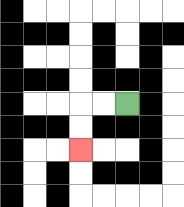{'start': '[5, 4]', 'end': '[3, 6]', 'path_directions': 'L,L,D,D', 'path_coordinates': '[[5, 4], [4, 4], [3, 4], [3, 5], [3, 6]]'}